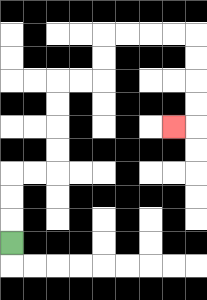{'start': '[0, 10]', 'end': '[7, 5]', 'path_directions': 'U,U,U,R,R,U,U,U,U,R,R,U,U,R,R,R,R,D,D,D,D,L', 'path_coordinates': '[[0, 10], [0, 9], [0, 8], [0, 7], [1, 7], [2, 7], [2, 6], [2, 5], [2, 4], [2, 3], [3, 3], [4, 3], [4, 2], [4, 1], [5, 1], [6, 1], [7, 1], [8, 1], [8, 2], [8, 3], [8, 4], [8, 5], [7, 5]]'}